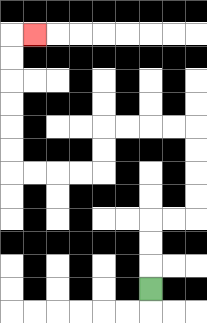{'start': '[6, 12]', 'end': '[1, 1]', 'path_directions': 'U,U,U,R,R,U,U,U,U,L,L,L,L,D,D,L,L,L,L,U,U,U,U,U,U,R', 'path_coordinates': '[[6, 12], [6, 11], [6, 10], [6, 9], [7, 9], [8, 9], [8, 8], [8, 7], [8, 6], [8, 5], [7, 5], [6, 5], [5, 5], [4, 5], [4, 6], [4, 7], [3, 7], [2, 7], [1, 7], [0, 7], [0, 6], [0, 5], [0, 4], [0, 3], [0, 2], [0, 1], [1, 1]]'}